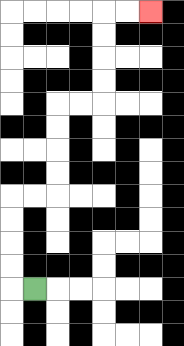{'start': '[1, 12]', 'end': '[6, 0]', 'path_directions': 'L,U,U,U,U,R,R,U,U,U,U,R,R,U,U,U,U,R,R', 'path_coordinates': '[[1, 12], [0, 12], [0, 11], [0, 10], [0, 9], [0, 8], [1, 8], [2, 8], [2, 7], [2, 6], [2, 5], [2, 4], [3, 4], [4, 4], [4, 3], [4, 2], [4, 1], [4, 0], [5, 0], [6, 0]]'}